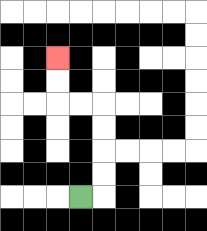{'start': '[3, 8]', 'end': '[2, 2]', 'path_directions': 'R,U,U,U,U,L,L,U,U', 'path_coordinates': '[[3, 8], [4, 8], [4, 7], [4, 6], [4, 5], [4, 4], [3, 4], [2, 4], [2, 3], [2, 2]]'}